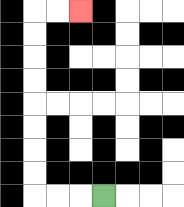{'start': '[4, 8]', 'end': '[3, 0]', 'path_directions': 'L,L,L,U,U,U,U,U,U,U,U,R,R', 'path_coordinates': '[[4, 8], [3, 8], [2, 8], [1, 8], [1, 7], [1, 6], [1, 5], [1, 4], [1, 3], [1, 2], [1, 1], [1, 0], [2, 0], [3, 0]]'}